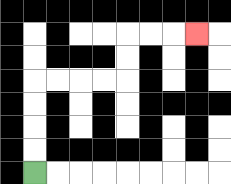{'start': '[1, 7]', 'end': '[8, 1]', 'path_directions': 'U,U,U,U,R,R,R,R,U,U,R,R,R', 'path_coordinates': '[[1, 7], [1, 6], [1, 5], [1, 4], [1, 3], [2, 3], [3, 3], [4, 3], [5, 3], [5, 2], [5, 1], [6, 1], [7, 1], [8, 1]]'}